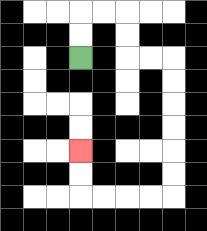{'start': '[3, 2]', 'end': '[3, 6]', 'path_directions': 'U,U,R,R,D,D,R,R,D,D,D,D,D,D,L,L,L,L,U,U', 'path_coordinates': '[[3, 2], [3, 1], [3, 0], [4, 0], [5, 0], [5, 1], [5, 2], [6, 2], [7, 2], [7, 3], [7, 4], [7, 5], [7, 6], [7, 7], [7, 8], [6, 8], [5, 8], [4, 8], [3, 8], [3, 7], [3, 6]]'}